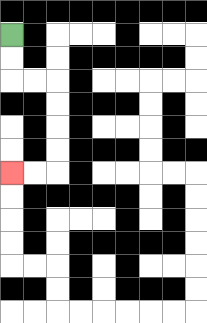{'start': '[0, 1]', 'end': '[0, 7]', 'path_directions': 'D,D,R,R,D,D,D,D,L,L', 'path_coordinates': '[[0, 1], [0, 2], [0, 3], [1, 3], [2, 3], [2, 4], [2, 5], [2, 6], [2, 7], [1, 7], [0, 7]]'}